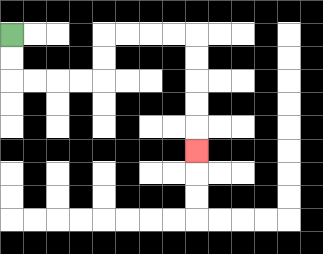{'start': '[0, 1]', 'end': '[8, 6]', 'path_directions': 'D,D,R,R,R,R,U,U,R,R,R,R,D,D,D,D,D', 'path_coordinates': '[[0, 1], [0, 2], [0, 3], [1, 3], [2, 3], [3, 3], [4, 3], [4, 2], [4, 1], [5, 1], [6, 1], [7, 1], [8, 1], [8, 2], [8, 3], [8, 4], [8, 5], [8, 6]]'}